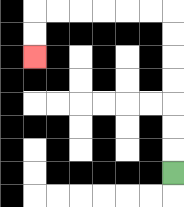{'start': '[7, 7]', 'end': '[1, 2]', 'path_directions': 'U,U,U,U,U,U,U,L,L,L,L,L,L,D,D', 'path_coordinates': '[[7, 7], [7, 6], [7, 5], [7, 4], [7, 3], [7, 2], [7, 1], [7, 0], [6, 0], [5, 0], [4, 0], [3, 0], [2, 0], [1, 0], [1, 1], [1, 2]]'}